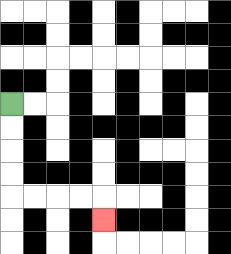{'start': '[0, 4]', 'end': '[4, 9]', 'path_directions': 'D,D,D,D,R,R,R,R,D', 'path_coordinates': '[[0, 4], [0, 5], [0, 6], [0, 7], [0, 8], [1, 8], [2, 8], [3, 8], [4, 8], [4, 9]]'}